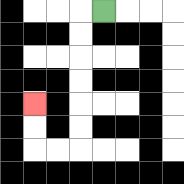{'start': '[4, 0]', 'end': '[1, 4]', 'path_directions': 'L,D,D,D,D,D,D,L,L,U,U', 'path_coordinates': '[[4, 0], [3, 0], [3, 1], [3, 2], [3, 3], [3, 4], [3, 5], [3, 6], [2, 6], [1, 6], [1, 5], [1, 4]]'}